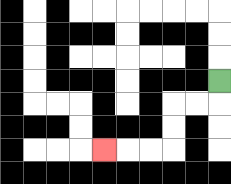{'start': '[9, 3]', 'end': '[4, 6]', 'path_directions': 'D,L,L,D,D,L,L,L', 'path_coordinates': '[[9, 3], [9, 4], [8, 4], [7, 4], [7, 5], [7, 6], [6, 6], [5, 6], [4, 6]]'}